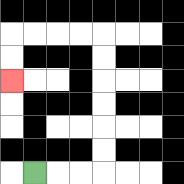{'start': '[1, 7]', 'end': '[0, 3]', 'path_directions': 'R,R,R,U,U,U,U,U,U,L,L,L,L,D,D', 'path_coordinates': '[[1, 7], [2, 7], [3, 7], [4, 7], [4, 6], [4, 5], [4, 4], [4, 3], [4, 2], [4, 1], [3, 1], [2, 1], [1, 1], [0, 1], [0, 2], [0, 3]]'}